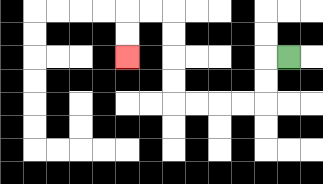{'start': '[12, 2]', 'end': '[5, 2]', 'path_directions': 'L,D,D,L,L,L,L,U,U,U,U,L,L,D,D', 'path_coordinates': '[[12, 2], [11, 2], [11, 3], [11, 4], [10, 4], [9, 4], [8, 4], [7, 4], [7, 3], [7, 2], [7, 1], [7, 0], [6, 0], [5, 0], [5, 1], [5, 2]]'}